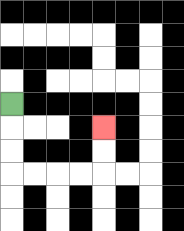{'start': '[0, 4]', 'end': '[4, 5]', 'path_directions': 'D,D,D,R,R,R,R,U,U', 'path_coordinates': '[[0, 4], [0, 5], [0, 6], [0, 7], [1, 7], [2, 7], [3, 7], [4, 7], [4, 6], [4, 5]]'}